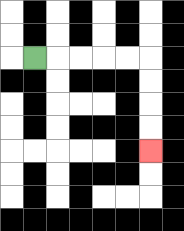{'start': '[1, 2]', 'end': '[6, 6]', 'path_directions': 'R,R,R,R,R,D,D,D,D', 'path_coordinates': '[[1, 2], [2, 2], [3, 2], [4, 2], [5, 2], [6, 2], [6, 3], [6, 4], [6, 5], [6, 6]]'}